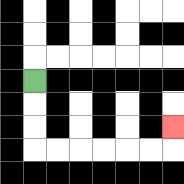{'start': '[1, 3]', 'end': '[7, 5]', 'path_directions': 'D,D,D,R,R,R,R,R,R,U', 'path_coordinates': '[[1, 3], [1, 4], [1, 5], [1, 6], [2, 6], [3, 6], [4, 6], [5, 6], [6, 6], [7, 6], [7, 5]]'}